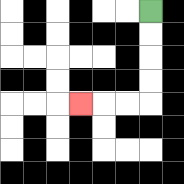{'start': '[6, 0]', 'end': '[3, 4]', 'path_directions': 'D,D,D,D,L,L,L', 'path_coordinates': '[[6, 0], [6, 1], [6, 2], [6, 3], [6, 4], [5, 4], [4, 4], [3, 4]]'}